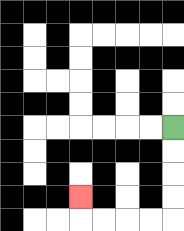{'start': '[7, 5]', 'end': '[3, 8]', 'path_directions': 'D,D,D,D,L,L,L,L,U', 'path_coordinates': '[[7, 5], [7, 6], [7, 7], [7, 8], [7, 9], [6, 9], [5, 9], [4, 9], [3, 9], [3, 8]]'}